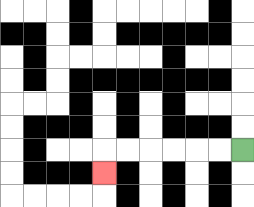{'start': '[10, 6]', 'end': '[4, 7]', 'path_directions': 'L,L,L,L,L,L,D', 'path_coordinates': '[[10, 6], [9, 6], [8, 6], [7, 6], [6, 6], [5, 6], [4, 6], [4, 7]]'}